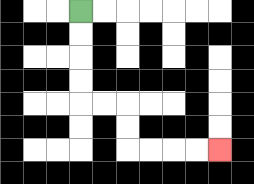{'start': '[3, 0]', 'end': '[9, 6]', 'path_directions': 'D,D,D,D,R,R,D,D,R,R,R,R', 'path_coordinates': '[[3, 0], [3, 1], [3, 2], [3, 3], [3, 4], [4, 4], [5, 4], [5, 5], [5, 6], [6, 6], [7, 6], [8, 6], [9, 6]]'}